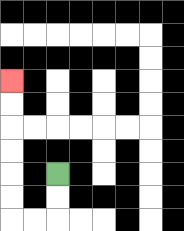{'start': '[2, 7]', 'end': '[0, 3]', 'path_directions': 'D,D,L,L,U,U,U,U,U,U', 'path_coordinates': '[[2, 7], [2, 8], [2, 9], [1, 9], [0, 9], [0, 8], [0, 7], [0, 6], [0, 5], [0, 4], [0, 3]]'}